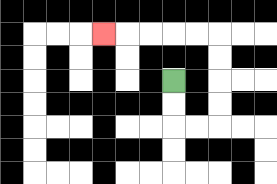{'start': '[7, 3]', 'end': '[4, 1]', 'path_directions': 'D,D,R,R,U,U,U,U,L,L,L,L,L', 'path_coordinates': '[[7, 3], [7, 4], [7, 5], [8, 5], [9, 5], [9, 4], [9, 3], [9, 2], [9, 1], [8, 1], [7, 1], [6, 1], [5, 1], [4, 1]]'}